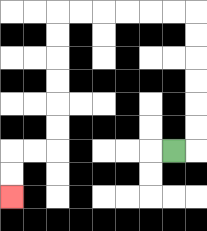{'start': '[7, 6]', 'end': '[0, 8]', 'path_directions': 'R,U,U,U,U,U,U,L,L,L,L,L,L,D,D,D,D,D,D,L,L,D,D', 'path_coordinates': '[[7, 6], [8, 6], [8, 5], [8, 4], [8, 3], [8, 2], [8, 1], [8, 0], [7, 0], [6, 0], [5, 0], [4, 0], [3, 0], [2, 0], [2, 1], [2, 2], [2, 3], [2, 4], [2, 5], [2, 6], [1, 6], [0, 6], [0, 7], [0, 8]]'}